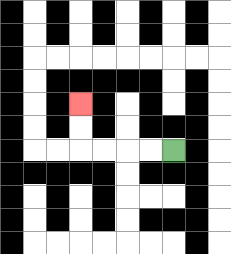{'start': '[7, 6]', 'end': '[3, 4]', 'path_directions': 'L,L,L,L,U,U', 'path_coordinates': '[[7, 6], [6, 6], [5, 6], [4, 6], [3, 6], [3, 5], [3, 4]]'}